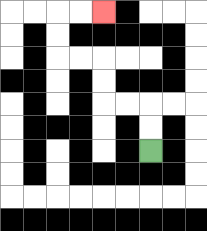{'start': '[6, 6]', 'end': '[4, 0]', 'path_directions': 'U,U,L,L,U,U,L,L,U,U,R,R', 'path_coordinates': '[[6, 6], [6, 5], [6, 4], [5, 4], [4, 4], [4, 3], [4, 2], [3, 2], [2, 2], [2, 1], [2, 0], [3, 0], [4, 0]]'}